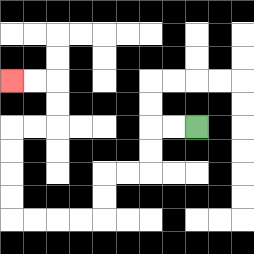{'start': '[8, 5]', 'end': '[0, 3]', 'path_directions': 'L,L,D,D,L,L,D,D,L,L,L,L,U,U,U,U,R,R,U,U,L,L', 'path_coordinates': '[[8, 5], [7, 5], [6, 5], [6, 6], [6, 7], [5, 7], [4, 7], [4, 8], [4, 9], [3, 9], [2, 9], [1, 9], [0, 9], [0, 8], [0, 7], [0, 6], [0, 5], [1, 5], [2, 5], [2, 4], [2, 3], [1, 3], [0, 3]]'}